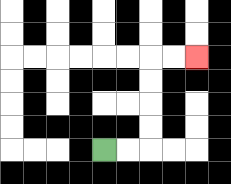{'start': '[4, 6]', 'end': '[8, 2]', 'path_directions': 'R,R,U,U,U,U,R,R', 'path_coordinates': '[[4, 6], [5, 6], [6, 6], [6, 5], [6, 4], [6, 3], [6, 2], [7, 2], [8, 2]]'}